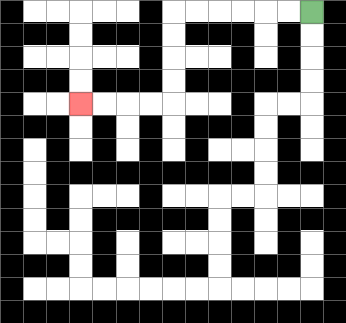{'start': '[13, 0]', 'end': '[3, 4]', 'path_directions': 'L,L,L,L,L,L,D,D,D,D,L,L,L,L', 'path_coordinates': '[[13, 0], [12, 0], [11, 0], [10, 0], [9, 0], [8, 0], [7, 0], [7, 1], [7, 2], [7, 3], [7, 4], [6, 4], [5, 4], [4, 4], [3, 4]]'}